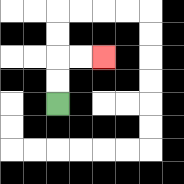{'start': '[2, 4]', 'end': '[4, 2]', 'path_directions': 'U,U,R,R', 'path_coordinates': '[[2, 4], [2, 3], [2, 2], [3, 2], [4, 2]]'}